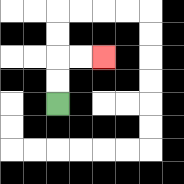{'start': '[2, 4]', 'end': '[4, 2]', 'path_directions': 'U,U,R,R', 'path_coordinates': '[[2, 4], [2, 3], [2, 2], [3, 2], [4, 2]]'}